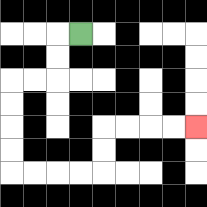{'start': '[3, 1]', 'end': '[8, 5]', 'path_directions': 'L,D,D,L,L,D,D,D,D,R,R,R,R,U,U,R,R,R,R', 'path_coordinates': '[[3, 1], [2, 1], [2, 2], [2, 3], [1, 3], [0, 3], [0, 4], [0, 5], [0, 6], [0, 7], [1, 7], [2, 7], [3, 7], [4, 7], [4, 6], [4, 5], [5, 5], [6, 5], [7, 5], [8, 5]]'}